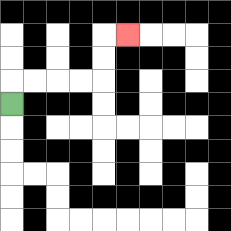{'start': '[0, 4]', 'end': '[5, 1]', 'path_directions': 'U,R,R,R,R,U,U,R', 'path_coordinates': '[[0, 4], [0, 3], [1, 3], [2, 3], [3, 3], [4, 3], [4, 2], [4, 1], [5, 1]]'}